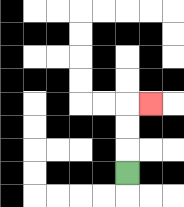{'start': '[5, 7]', 'end': '[6, 4]', 'path_directions': 'U,U,U,R', 'path_coordinates': '[[5, 7], [5, 6], [5, 5], [5, 4], [6, 4]]'}